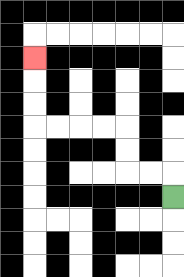{'start': '[7, 8]', 'end': '[1, 2]', 'path_directions': 'U,L,L,U,U,L,L,L,L,U,U,U', 'path_coordinates': '[[7, 8], [7, 7], [6, 7], [5, 7], [5, 6], [5, 5], [4, 5], [3, 5], [2, 5], [1, 5], [1, 4], [1, 3], [1, 2]]'}